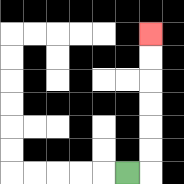{'start': '[5, 7]', 'end': '[6, 1]', 'path_directions': 'R,U,U,U,U,U,U', 'path_coordinates': '[[5, 7], [6, 7], [6, 6], [6, 5], [6, 4], [6, 3], [6, 2], [6, 1]]'}